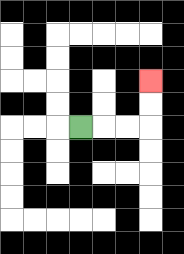{'start': '[3, 5]', 'end': '[6, 3]', 'path_directions': 'R,R,R,U,U', 'path_coordinates': '[[3, 5], [4, 5], [5, 5], [6, 5], [6, 4], [6, 3]]'}